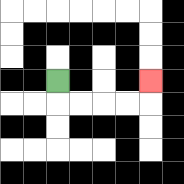{'start': '[2, 3]', 'end': '[6, 3]', 'path_directions': 'D,R,R,R,R,U', 'path_coordinates': '[[2, 3], [2, 4], [3, 4], [4, 4], [5, 4], [6, 4], [6, 3]]'}